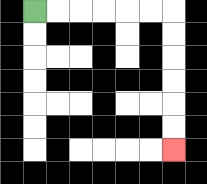{'start': '[1, 0]', 'end': '[7, 6]', 'path_directions': 'R,R,R,R,R,R,D,D,D,D,D,D', 'path_coordinates': '[[1, 0], [2, 0], [3, 0], [4, 0], [5, 0], [6, 0], [7, 0], [7, 1], [7, 2], [7, 3], [7, 4], [7, 5], [7, 6]]'}